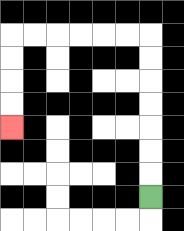{'start': '[6, 8]', 'end': '[0, 5]', 'path_directions': 'U,U,U,U,U,U,U,L,L,L,L,L,L,D,D,D,D', 'path_coordinates': '[[6, 8], [6, 7], [6, 6], [6, 5], [6, 4], [6, 3], [6, 2], [6, 1], [5, 1], [4, 1], [3, 1], [2, 1], [1, 1], [0, 1], [0, 2], [0, 3], [0, 4], [0, 5]]'}